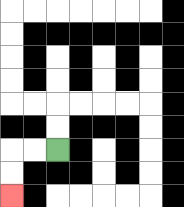{'start': '[2, 6]', 'end': '[0, 8]', 'path_directions': 'L,L,D,D', 'path_coordinates': '[[2, 6], [1, 6], [0, 6], [0, 7], [0, 8]]'}